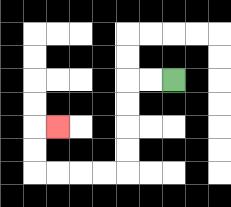{'start': '[7, 3]', 'end': '[2, 5]', 'path_directions': 'L,L,D,D,D,D,L,L,L,L,U,U,R', 'path_coordinates': '[[7, 3], [6, 3], [5, 3], [5, 4], [5, 5], [5, 6], [5, 7], [4, 7], [3, 7], [2, 7], [1, 7], [1, 6], [1, 5], [2, 5]]'}